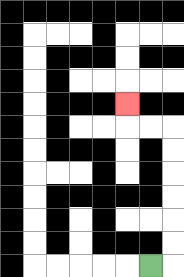{'start': '[6, 11]', 'end': '[5, 4]', 'path_directions': 'R,U,U,U,U,U,U,L,L,U', 'path_coordinates': '[[6, 11], [7, 11], [7, 10], [7, 9], [7, 8], [7, 7], [7, 6], [7, 5], [6, 5], [5, 5], [5, 4]]'}